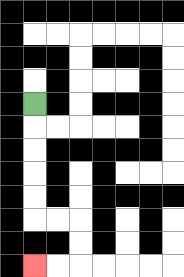{'start': '[1, 4]', 'end': '[1, 11]', 'path_directions': 'D,D,D,D,D,R,R,D,D,L,L', 'path_coordinates': '[[1, 4], [1, 5], [1, 6], [1, 7], [1, 8], [1, 9], [2, 9], [3, 9], [3, 10], [3, 11], [2, 11], [1, 11]]'}